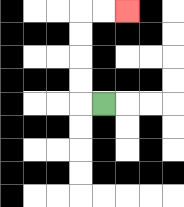{'start': '[4, 4]', 'end': '[5, 0]', 'path_directions': 'L,U,U,U,U,R,R', 'path_coordinates': '[[4, 4], [3, 4], [3, 3], [3, 2], [3, 1], [3, 0], [4, 0], [5, 0]]'}